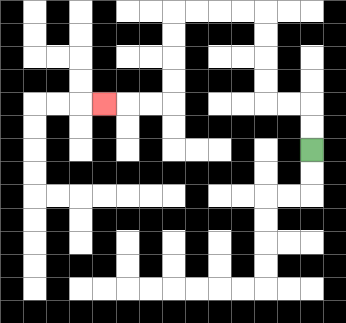{'start': '[13, 6]', 'end': '[4, 4]', 'path_directions': 'U,U,L,L,U,U,U,U,L,L,L,L,D,D,D,D,L,L,L', 'path_coordinates': '[[13, 6], [13, 5], [13, 4], [12, 4], [11, 4], [11, 3], [11, 2], [11, 1], [11, 0], [10, 0], [9, 0], [8, 0], [7, 0], [7, 1], [7, 2], [7, 3], [7, 4], [6, 4], [5, 4], [4, 4]]'}